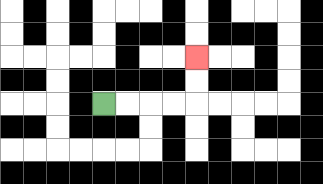{'start': '[4, 4]', 'end': '[8, 2]', 'path_directions': 'R,R,R,R,U,U', 'path_coordinates': '[[4, 4], [5, 4], [6, 4], [7, 4], [8, 4], [8, 3], [8, 2]]'}